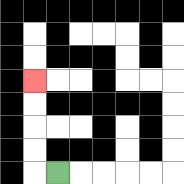{'start': '[2, 7]', 'end': '[1, 3]', 'path_directions': 'L,U,U,U,U', 'path_coordinates': '[[2, 7], [1, 7], [1, 6], [1, 5], [1, 4], [1, 3]]'}